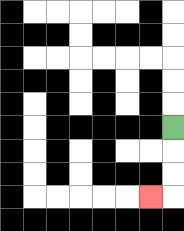{'start': '[7, 5]', 'end': '[6, 8]', 'path_directions': 'D,D,D,L', 'path_coordinates': '[[7, 5], [7, 6], [7, 7], [7, 8], [6, 8]]'}